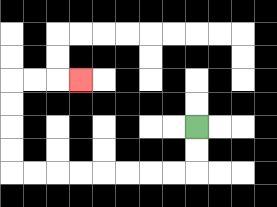{'start': '[8, 5]', 'end': '[3, 3]', 'path_directions': 'D,D,L,L,L,L,L,L,L,L,U,U,U,U,R,R,R', 'path_coordinates': '[[8, 5], [8, 6], [8, 7], [7, 7], [6, 7], [5, 7], [4, 7], [3, 7], [2, 7], [1, 7], [0, 7], [0, 6], [0, 5], [0, 4], [0, 3], [1, 3], [2, 3], [3, 3]]'}